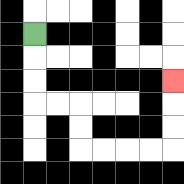{'start': '[1, 1]', 'end': '[7, 3]', 'path_directions': 'D,D,D,R,R,D,D,R,R,R,R,U,U,U', 'path_coordinates': '[[1, 1], [1, 2], [1, 3], [1, 4], [2, 4], [3, 4], [3, 5], [3, 6], [4, 6], [5, 6], [6, 6], [7, 6], [7, 5], [7, 4], [7, 3]]'}